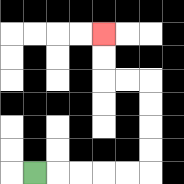{'start': '[1, 7]', 'end': '[4, 1]', 'path_directions': 'R,R,R,R,R,U,U,U,U,L,L,U,U', 'path_coordinates': '[[1, 7], [2, 7], [3, 7], [4, 7], [5, 7], [6, 7], [6, 6], [6, 5], [6, 4], [6, 3], [5, 3], [4, 3], [4, 2], [4, 1]]'}